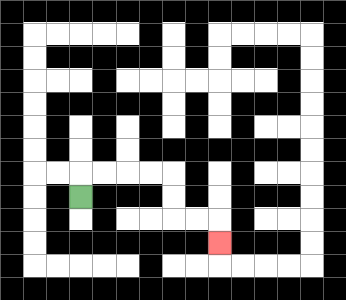{'start': '[3, 8]', 'end': '[9, 10]', 'path_directions': 'U,R,R,R,R,D,D,R,R,D', 'path_coordinates': '[[3, 8], [3, 7], [4, 7], [5, 7], [6, 7], [7, 7], [7, 8], [7, 9], [8, 9], [9, 9], [9, 10]]'}